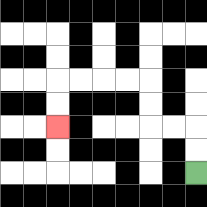{'start': '[8, 7]', 'end': '[2, 5]', 'path_directions': 'U,U,L,L,U,U,L,L,L,L,D,D', 'path_coordinates': '[[8, 7], [8, 6], [8, 5], [7, 5], [6, 5], [6, 4], [6, 3], [5, 3], [4, 3], [3, 3], [2, 3], [2, 4], [2, 5]]'}